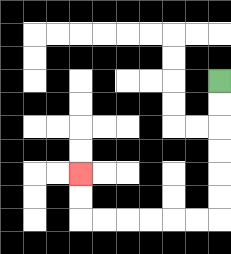{'start': '[9, 3]', 'end': '[3, 7]', 'path_directions': 'D,D,D,D,D,D,L,L,L,L,L,L,U,U', 'path_coordinates': '[[9, 3], [9, 4], [9, 5], [9, 6], [9, 7], [9, 8], [9, 9], [8, 9], [7, 9], [6, 9], [5, 9], [4, 9], [3, 9], [3, 8], [3, 7]]'}